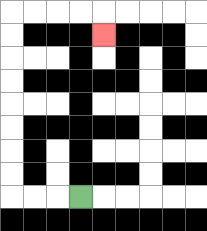{'start': '[3, 8]', 'end': '[4, 1]', 'path_directions': 'L,L,L,U,U,U,U,U,U,U,U,R,R,R,R,D', 'path_coordinates': '[[3, 8], [2, 8], [1, 8], [0, 8], [0, 7], [0, 6], [0, 5], [0, 4], [0, 3], [0, 2], [0, 1], [0, 0], [1, 0], [2, 0], [3, 0], [4, 0], [4, 1]]'}